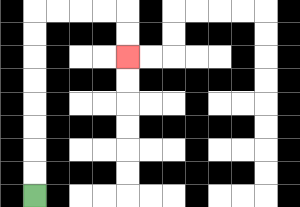{'start': '[1, 8]', 'end': '[5, 2]', 'path_directions': 'U,U,U,U,U,U,U,U,R,R,R,R,D,D', 'path_coordinates': '[[1, 8], [1, 7], [1, 6], [1, 5], [1, 4], [1, 3], [1, 2], [1, 1], [1, 0], [2, 0], [3, 0], [4, 0], [5, 0], [5, 1], [5, 2]]'}